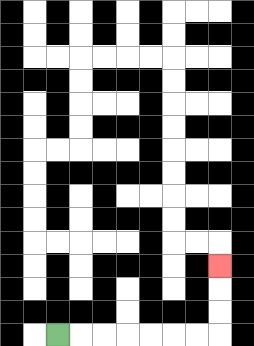{'start': '[2, 14]', 'end': '[9, 11]', 'path_directions': 'R,R,R,R,R,R,R,U,U,U', 'path_coordinates': '[[2, 14], [3, 14], [4, 14], [5, 14], [6, 14], [7, 14], [8, 14], [9, 14], [9, 13], [9, 12], [9, 11]]'}